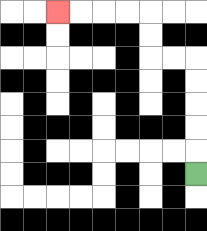{'start': '[8, 7]', 'end': '[2, 0]', 'path_directions': 'U,U,U,U,U,L,L,U,U,L,L,L,L', 'path_coordinates': '[[8, 7], [8, 6], [8, 5], [8, 4], [8, 3], [8, 2], [7, 2], [6, 2], [6, 1], [6, 0], [5, 0], [4, 0], [3, 0], [2, 0]]'}